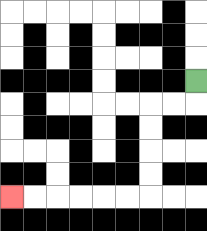{'start': '[8, 3]', 'end': '[0, 8]', 'path_directions': 'D,L,L,D,D,D,D,L,L,L,L,L,L', 'path_coordinates': '[[8, 3], [8, 4], [7, 4], [6, 4], [6, 5], [6, 6], [6, 7], [6, 8], [5, 8], [4, 8], [3, 8], [2, 8], [1, 8], [0, 8]]'}